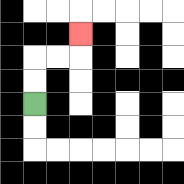{'start': '[1, 4]', 'end': '[3, 1]', 'path_directions': 'U,U,R,R,U', 'path_coordinates': '[[1, 4], [1, 3], [1, 2], [2, 2], [3, 2], [3, 1]]'}